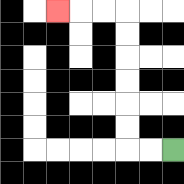{'start': '[7, 6]', 'end': '[2, 0]', 'path_directions': 'L,L,U,U,U,U,U,U,L,L,L', 'path_coordinates': '[[7, 6], [6, 6], [5, 6], [5, 5], [5, 4], [5, 3], [5, 2], [5, 1], [5, 0], [4, 0], [3, 0], [2, 0]]'}